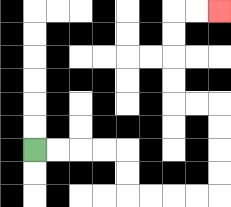{'start': '[1, 6]', 'end': '[9, 0]', 'path_directions': 'R,R,R,R,D,D,R,R,R,R,U,U,U,U,L,L,U,U,U,U,R,R', 'path_coordinates': '[[1, 6], [2, 6], [3, 6], [4, 6], [5, 6], [5, 7], [5, 8], [6, 8], [7, 8], [8, 8], [9, 8], [9, 7], [9, 6], [9, 5], [9, 4], [8, 4], [7, 4], [7, 3], [7, 2], [7, 1], [7, 0], [8, 0], [9, 0]]'}